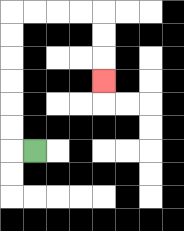{'start': '[1, 6]', 'end': '[4, 3]', 'path_directions': 'L,U,U,U,U,U,U,R,R,R,R,D,D,D', 'path_coordinates': '[[1, 6], [0, 6], [0, 5], [0, 4], [0, 3], [0, 2], [0, 1], [0, 0], [1, 0], [2, 0], [3, 0], [4, 0], [4, 1], [4, 2], [4, 3]]'}